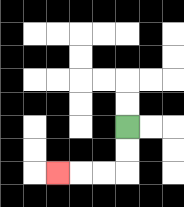{'start': '[5, 5]', 'end': '[2, 7]', 'path_directions': 'D,D,L,L,L', 'path_coordinates': '[[5, 5], [5, 6], [5, 7], [4, 7], [3, 7], [2, 7]]'}